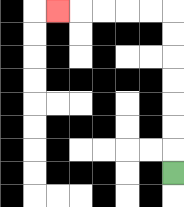{'start': '[7, 7]', 'end': '[2, 0]', 'path_directions': 'U,U,U,U,U,U,U,L,L,L,L,L', 'path_coordinates': '[[7, 7], [7, 6], [7, 5], [7, 4], [7, 3], [7, 2], [7, 1], [7, 0], [6, 0], [5, 0], [4, 0], [3, 0], [2, 0]]'}